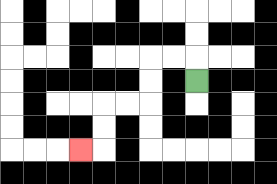{'start': '[8, 3]', 'end': '[3, 6]', 'path_directions': 'U,L,L,D,D,L,L,D,D,L', 'path_coordinates': '[[8, 3], [8, 2], [7, 2], [6, 2], [6, 3], [6, 4], [5, 4], [4, 4], [4, 5], [4, 6], [3, 6]]'}